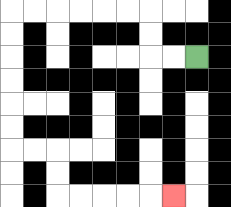{'start': '[8, 2]', 'end': '[7, 8]', 'path_directions': 'L,L,U,U,L,L,L,L,L,L,D,D,D,D,D,D,R,R,D,D,R,R,R,R,R', 'path_coordinates': '[[8, 2], [7, 2], [6, 2], [6, 1], [6, 0], [5, 0], [4, 0], [3, 0], [2, 0], [1, 0], [0, 0], [0, 1], [0, 2], [0, 3], [0, 4], [0, 5], [0, 6], [1, 6], [2, 6], [2, 7], [2, 8], [3, 8], [4, 8], [5, 8], [6, 8], [7, 8]]'}